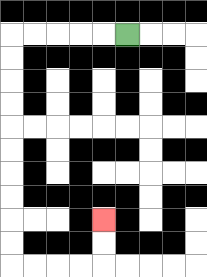{'start': '[5, 1]', 'end': '[4, 9]', 'path_directions': 'L,L,L,L,L,D,D,D,D,D,D,D,D,D,D,R,R,R,R,U,U', 'path_coordinates': '[[5, 1], [4, 1], [3, 1], [2, 1], [1, 1], [0, 1], [0, 2], [0, 3], [0, 4], [0, 5], [0, 6], [0, 7], [0, 8], [0, 9], [0, 10], [0, 11], [1, 11], [2, 11], [3, 11], [4, 11], [4, 10], [4, 9]]'}